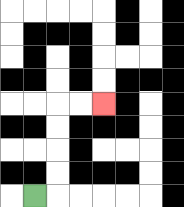{'start': '[1, 8]', 'end': '[4, 4]', 'path_directions': 'R,U,U,U,U,R,R', 'path_coordinates': '[[1, 8], [2, 8], [2, 7], [2, 6], [2, 5], [2, 4], [3, 4], [4, 4]]'}